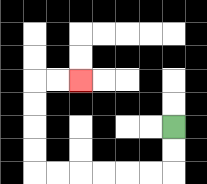{'start': '[7, 5]', 'end': '[3, 3]', 'path_directions': 'D,D,L,L,L,L,L,L,U,U,U,U,R,R', 'path_coordinates': '[[7, 5], [7, 6], [7, 7], [6, 7], [5, 7], [4, 7], [3, 7], [2, 7], [1, 7], [1, 6], [1, 5], [1, 4], [1, 3], [2, 3], [3, 3]]'}